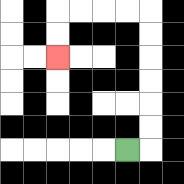{'start': '[5, 6]', 'end': '[2, 2]', 'path_directions': 'R,U,U,U,U,U,U,L,L,L,L,D,D', 'path_coordinates': '[[5, 6], [6, 6], [6, 5], [6, 4], [6, 3], [6, 2], [6, 1], [6, 0], [5, 0], [4, 0], [3, 0], [2, 0], [2, 1], [2, 2]]'}